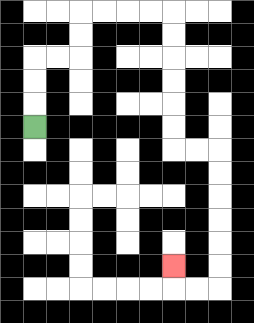{'start': '[1, 5]', 'end': '[7, 11]', 'path_directions': 'U,U,U,R,R,U,U,R,R,R,R,D,D,D,D,D,D,R,R,D,D,D,D,D,D,L,L,U', 'path_coordinates': '[[1, 5], [1, 4], [1, 3], [1, 2], [2, 2], [3, 2], [3, 1], [3, 0], [4, 0], [5, 0], [6, 0], [7, 0], [7, 1], [7, 2], [7, 3], [7, 4], [7, 5], [7, 6], [8, 6], [9, 6], [9, 7], [9, 8], [9, 9], [9, 10], [9, 11], [9, 12], [8, 12], [7, 12], [7, 11]]'}